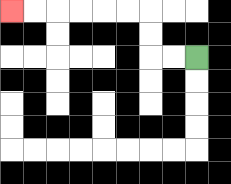{'start': '[8, 2]', 'end': '[0, 0]', 'path_directions': 'L,L,U,U,L,L,L,L,L,L', 'path_coordinates': '[[8, 2], [7, 2], [6, 2], [6, 1], [6, 0], [5, 0], [4, 0], [3, 0], [2, 0], [1, 0], [0, 0]]'}